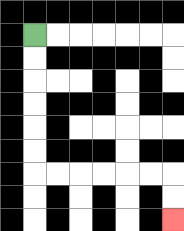{'start': '[1, 1]', 'end': '[7, 9]', 'path_directions': 'D,D,D,D,D,D,R,R,R,R,R,R,D,D', 'path_coordinates': '[[1, 1], [1, 2], [1, 3], [1, 4], [1, 5], [1, 6], [1, 7], [2, 7], [3, 7], [4, 7], [5, 7], [6, 7], [7, 7], [7, 8], [7, 9]]'}